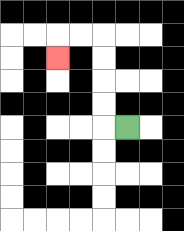{'start': '[5, 5]', 'end': '[2, 2]', 'path_directions': 'L,U,U,U,U,L,L,D', 'path_coordinates': '[[5, 5], [4, 5], [4, 4], [4, 3], [4, 2], [4, 1], [3, 1], [2, 1], [2, 2]]'}